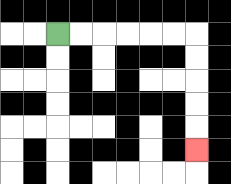{'start': '[2, 1]', 'end': '[8, 6]', 'path_directions': 'R,R,R,R,R,R,D,D,D,D,D', 'path_coordinates': '[[2, 1], [3, 1], [4, 1], [5, 1], [6, 1], [7, 1], [8, 1], [8, 2], [8, 3], [8, 4], [8, 5], [8, 6]]'}